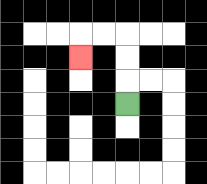{'start': '[5, 4]', 'end': '[3, 2]', 'path_directions': 'U,U,U,L,L,D', 'path_coordinates': '[[5, 4], [5, 3], [5, 2], [5, 1], [4, 1], [3, 1], [3, 2]]'}